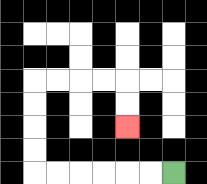{'start': '[7, 7]', 'end': '[5, 5]', 'path_directions': 'L,L,L,L,L,L,U,U,U,U,R,R,R,R,D,D', 'path_coordinates': '[[7, 7], [6, 7], [5, 7], [4, 7], [3, 7], [2, 7], [1, 7], [1, 6], [1, 5], [1, 4], [1, 3], [2, 3], [3, 3], [4, 3], [5, 3], [5, 4], [5, 5]]'}